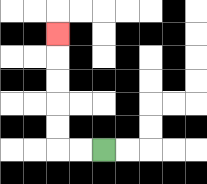{'start': '[4, 6]', 'end': '[2, 1]', 'path_directions': 'L,L,U,U,U,U,U', 'path_coordinates': '[[4, 6], [3, 6], [2, 6], [2, 5], [2, 4], [2, 3], [2, 2], [2, 1]]'}